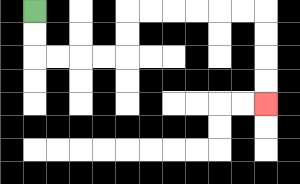{'start': '[1, 0]', 'end': '[11, 4]', 'path_directions': 'D,D,R,R,R,R,U,U,R,R,R,R,R,R,D,D,D,D', 'path_coordinates': '[[1, 0], [1, 1], [1, 2], [2, 2], [3, 2], [4, 2], [5, 2], [5, 1], [5, 0], [6, 0], [7, 0], [8, 0], [9, 0], [10, 0], [11, 0], [11, 1], [11, 2], [11, 3], [11, 4]]'}